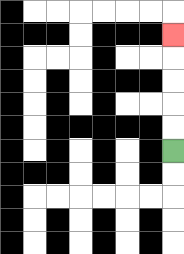{'start': '[7, 6]', 'end': '[7, 1]', 'path_directions': 'U,U,U,U,U', 'path_coordinates': '[[7, 6], [7, 5], [7, 4], [7, 3], [7, 2], [7, 1]]'}